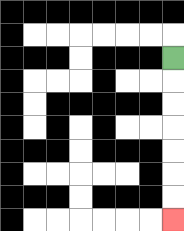{'start': '[7, 2]', 'end': '[7, 9]', 'path_directions': 'D,D,D,D,D,D,D', 'path_coordinates': '[[7, 2], [7, 3], [7, 4], [7, 5], [7, 6], [7, 7], [7, 8], [7, 9]]'}